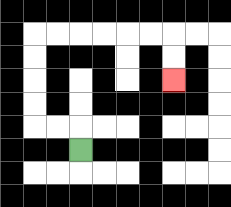{'start': '[3, 6]', 'end': '[7, 3]', 'path_directions': 'U,L,L,U,U,U,U,R,R,R,R,R,R,D,D', 'path_coordinates': '[[3, 6], [3, 5], [2, 5], [1, 5], [1, 4], [1, 3], [1, 2], [1, 1], [2, 1], [3, 1], [4, 1], [5, 1], [6, 1], [7, 1], [7, 2], [7, 3]]'}